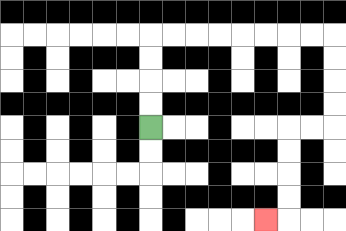{'start': '[6, 5]', 'end': '[11, 9]', 'path_directions': 'U,U,U,U,R,R,R,R,R,R,R,R,D,D,D,D,L,L,D,D,D,D,L', 'path_coordinates': '[[6, 5], [6, 4], [6, 3], [6, 2], [6, 1], [7, 1], [8, 1], [9, 1], [10, 1], [11, 1], [12, 1], [13, 1], [14, 1], [14, 2], [14, 3], [14, 4], [14, 5], [13, 5], [12, 5], [12, 6], [12, 7], [12, 8], [12, 9], [11, 9]]'}